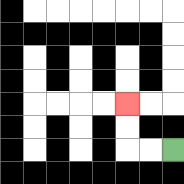{'start': '[7, 6]', 'end': '[5, 4]', 'path_directions': 'L,L,U,U', 'path_coordinates': '[[7, 6], [6, 6], [5, 6], [5, 5], [5, 4]]'}